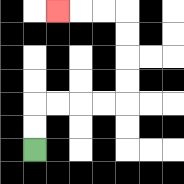{'start': '[1, 6]', 'end': '[2, 0]', 'path_directions': 'U,U,R,R,R,R,U,U,U,U,L,L,L', 'path_coordinates': '[[1, 6], [1, 5], [1, 4], [2, 4], [3, 4], [4, 4], [5, 4], [5, 3], [5, 2], [5, 1], [5, 0], [4, 0], [3, 0], [2, 0]]'}